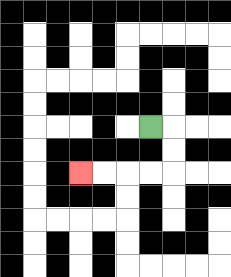{'start': '[6, 5]', 'end': '[3, 7]', 'path_directions': 'R,D,D,L,L,L,L', 'path_coordinates': '[[6, 5], [7, 5], [7, 6], [7, 7], [6, 7], [5, 7], [4, 7], [3, 7]]'}